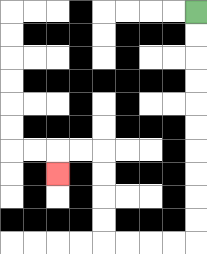{'start': '[8, 0]', 'end': '[2, 7]', 'path_directions': 'D,D,D,D,D,D,D,D,D,D,L,L,L,L,U,U,U,U,L,L,D', 'path_coordinates': '[[8, 0], [8, 1], [8, 2], [8, 3], [8, 4], [8, 5], [8, 6], [8, 7], [8, 8], [8, 9], [8, 10], [7, 10], [6, 10], [5, 10], [4, 10], [4, 9], [4, 8], [4, 7], [4, 6], [3, 6], [2, 6], [2, 7]]'}